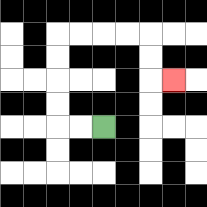{'start': '[4, 5]', 'end': '[7, 3]', 'path_directions': 'L,L,U,U,U,U,R,R,R,R,D,D,R', 'path_coordinates': '[[4, 5], [3, 5], [2, 5], [2, 4], [2, 3], [2, 2], [2, 1], [3, 1], [4, 1], [5, 1], [6, 1], [6, 2], [6, 3], [7, 3]]'}